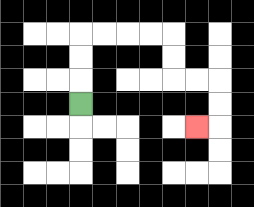{'start': '[3, 4]', 'end': '[8, 5]', 'path_directions': 'U,U,U,R,R,R,R,D,D,R,R,D,D,L', 'path_coordinates': '[[3, 4], [3, 3], [3, 2], [3, 1], [4, 1], [5, 1], [6, 1], [7, 1], [7, 2], [7, 3], [8, 3], [9, 3], [9, 4], [9, 5], [8, 5]]'}